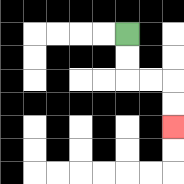{'start': '[5, 1]', 'end': '[7, 5]', 'path_directions': 'D,D,R,R,D,D', 'path_coordinates': '[[5, 1], [5, 2], [5, 3], [6, 3], [7, 3], [7, 4], [7, 5]]'}